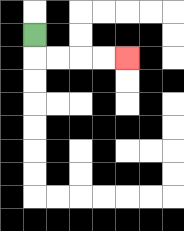{'start': '[1, 1]', 'end': '[5, 2]', 'path_directions': 'D,R,R,R,R', 'path_coordinates': '[[1, 1], [1, 2], [2, 2], [3, 2], [4, 2], [5, 2]]'}